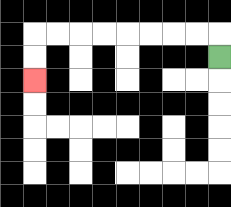{'start': '[9, 2]', 'end': '[1, 3]', 'path_directions': 'U,L,L,L,L,L,L,L,L,D,D', 'path_coordinates': '[[9, 2], [9, 1], [8, 1], [7, 1], [6, 1], [5, 1], [4, 1], [3, 1], [2, 1], [1, 1], [1, 2], [1, 3]]'}